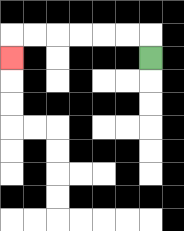{'start': '[6, 2]', 'end': '[0, 2]', 'path_directions': 'U,L,L,L,L,L,L,D', 'path_coordinates': '[[6, 2], [6, 1], [5, 1], [4, 1], [3, 1], [2, 1], [1, 1], [0, 1], [0, 2]]'}